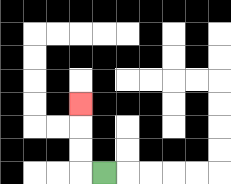{'start': '[4, 7]', 'end': '[3, 4]', 'path_directions': 'L,U,U,U', 'path_coordinates': '[[4, 7], [3, 7], [3, 6], [3, 5], [3, 4]]'}